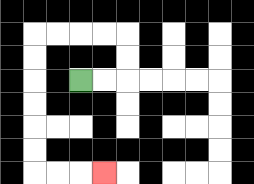{'start': '[3, 3]', 'end': '[4, 7]', 'path_directions': 'R,R,U,U,L,L,L,L,D,D,D,D,D,D,R,R,R', 'path_coordinates': '[[3, 3], [4, 3], [5, 3], [5, 2], [5, 1], [4, 1], [3, 1], [2, 1], [1, 1], [1, 2], [1, 3], [1, 4], [1, 5], [1, 6], [1, 7], [2, 7], [3, 7], [4, 7]]'}